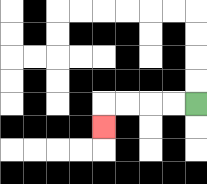{'start': '[8, 4]', 'end': '[4, 5]', 'path_directions': 'L,L,L,L,D', 'path_coordinates': '[[8, 4], [7, 4], [6, 4], [5, 4], [4, 4], [4, 5]]'}